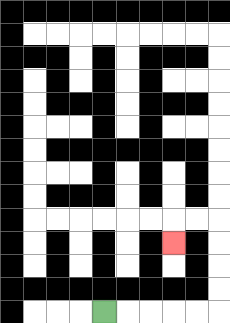{'start': '[4, 13]', 'end': '[7, 10]', 'path_directions': 'R,R,R,R,R,U,U,U,U,L,L,D', 'path_coordinates': '[[4, 13], [5, 13], [6, 13], [7, 13], [8, 13], [9, 13], [9, 12], [9, 11], [9, 10], [9, 9], [8, 9], [7, 9], [7, 10]]'}